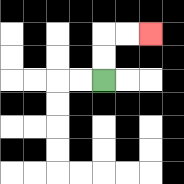{'start': '[4, 3]', 'end': '[6, 1]', 'path_directions': 'U,U,R,R', 'path_coordinates': '[[4, 3], [4, 2], [4, 1], [5, 1], [6, 1]]'}